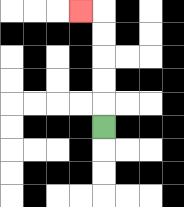{'start': '[4, 5]', 'end': '[3, 0]', 'path_directions': 'U,U,U,U,U,L', 'path_coordinates': '[[4, 5], [4, 4], [4, 3], [4, 2], [4, 1], [4, 0], [3, 0]]'}